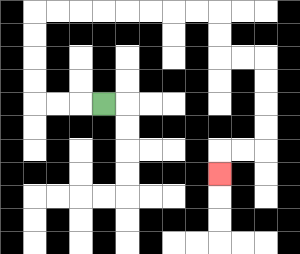{'start': '[4, 4]', 'end': '[9, 7]', 'path_directions': 'L,L,L,U,U,U,U,R,R,R,R,R,R,R,R,D,D,R,R,D,D,D,D,L,L,D', 'path_coordinates': '[[4, 4], [3, 4], [2, 4], [1, 4], [1, 3], [1, 2], [1, 1], [1, 0], [2, 0], [3, 0], [4, 0], [5, 0], [6, 0], [7, 0], [8, 0], [9, 0], [9, 1], [9, 2], [10, 2], [11, 2], [11, 3], [11, 4], [11, 5], [11, 6], [10, 6], [9, 6], [9, 7]]'}